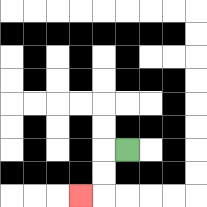{'start': '[5, 6]', 'end': '[3, 8]', 'path_directions': 'L,D,D,L', 'path_coordinates': '[[5, 6], [4, 6], [4, 7], [4, 8], [3, 8]]'}